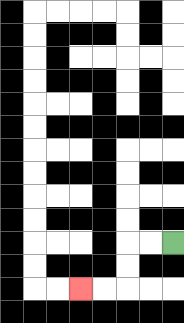{'start': '[7, 10]', 'end': '[3, 12]', 'path_directions': 'L,L,D,D,L,L', 'path_coordinates': '[[7, 10], [6, 10], [5, 10], [5, 11], [5, 12], [4, 12], [3, 12]]'}